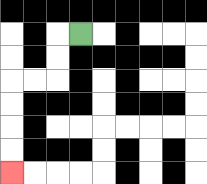{'start': '[3, 1]', 'end': '[0, 7]', 'path_directions': 'L,D,D,L,L,D,D,D,D', 'path_coordinates': '[[3, 1], [2, 1], [2, 2], [2, 3], [1, 3], [0, 3], [0, 4], [0, 5], [0, 6], [0, 7]]'}